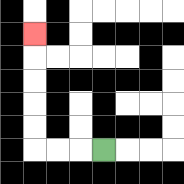{'start': '[4, 6]', 'end': '[1, 1]', 'path_directions': 'L,L,L,U,U,U,U,U', 'path_coordinates': '[[4, 6], [3, 6], [2, 6], [1, 6], [1, 5], [1, 4], [1, 3], [1, 2], [1, 1]]'}